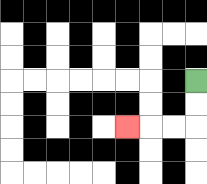{'start': '[8, 3]', 'end': '[5, 5]', 'path_directions': 'D,D,L,L,L', 'path_coordinates': '[[8, 3], [8, 4], [8, 5], [7, 5], [6, 5], [5, 5]]'}